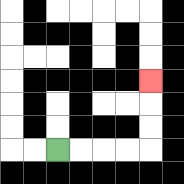{'start': '[2, 6]', 'end': '[6, 3]', 'path_directions': 'R,R,R,R,U,U,U', 'path_coordinates': '[[2, 6], [3, 6], [4, 6], [5, 6], [6, 6], [6, 5], [6, 4], [6, 3]]'}